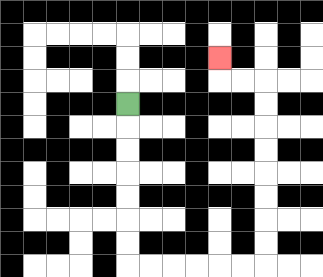{'start': '[5, 4]', 'end': '[9, 2]', 'path_directions': 'D,D,D,D,D,D,D,R,R,R,R,R,R,U,U,U,U,U,U,U,U,L,L,U', 'path_coordinates': '[[5, 4], [5, 5], [5, 6], [5, 7], [5, 8], [5, 9], [5, 10], [5, 11], [6, 11], [7, 11], [8, 11], [9, 11], [10, 11], [11, 11], [11, 10], [11, 9], [11, 8], [11, 7], [11, 6], [11, 5], [11, 4], [11, 3], [10, 3], [9, 3], [9, 2]]'}